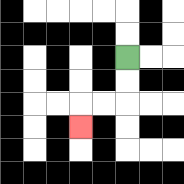{'start': '[5, 2]', 'end': '[3, 5]', 'path_directions': 'D,D,L,L,D', 'path_coordinates': '[[5, 2], [5, 3], [5, 4], [4, 4], [3, 4], [3, 5]]'}